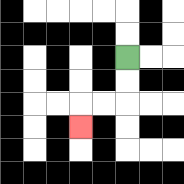{'start': '[5, 2]', 'end': '[3, 5]', 'path_directions': 'D,D,L,L,D', 'path_coordinates': '[[5, 2], [5, 3], [5, 4], [4, 4], [3, 4], [3, 5]]'}